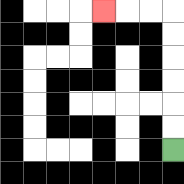{'start': '[7, 6]', 'end': '[4, 0]', 'path_directions': 'U,U,U,U,U,U,L,L,L', 'path_coordinates': '[[7, 6], [7, 5], [7, 4], [7, 3], [7, 2], [7, 1], [7, 0], [6, 0], [5, 0], [4, 0]]'}